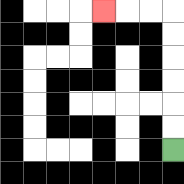{'start': '[7, 6]', 'end': '[4, 0]', 'path_directions': 'U,U,U,U,U,U,L,L,L', 'path_coordinates': '[[7, 6], [7, 5], [7, 4], [7, 3], [7, 2], [7, 1], [7, 0], [6, 0], [5, 0], [4, 0]]'}